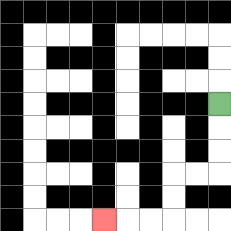{'start': '[9, 4]', 'end': '[4, 9]', 'path_directions': 'D,D,D,L,L,D,D,L,L,L', 'path_coordinates': '[[9, 4], [9, 5], [9, 6], [9, 7], [8, 7], [7, 7], [7, 8], [7, 9], [6, 9], [5, 9], [4, 9]]'}